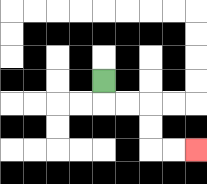{'start': '[4, 3]', 'end': '[8, 6]', 'path_directions': 'D,R,R,D,D,R,R', 'path_coordinates': '[[4, 3], [4, 4], [5, 4], [6, 4], [6, 5], [6, 6], [7, 6], [8, 6]]'}